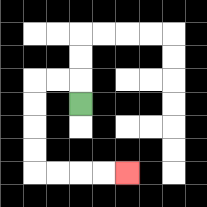{'start': '[3, 4]', 'end': '[5, 7]', 'path_directions': 'U,L,L,D,D,D,D,R,R,R,R', 'path_coordinates': '[[3, 4], [3, 3], [2, 3], [1, 3], [1, 4], [1, 5], [1, 6], [1, 7], [2, 7], [3, 7], [4, 7], [5, 7]]'}